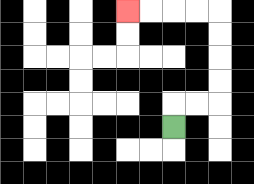{'start': '[7, 5]', 'end': '[5, 0]', 'path_directions': 'U,R,R,U,U,U,U,L,L,L,L', 'path_coordinates': '[[7, 5], [7, 4], [8, 4], [9, 4], [9, 3], [9, 2], [9, 1], [9, 0], [8, 0], [7, 0], [6, 0], [5, 0]]'}